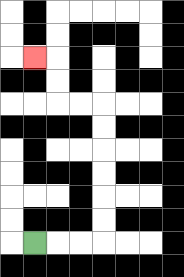{'start': '[1, 10]', 'end': '[1, 2]', 'path_directions': 'R,R,R,U,U,U,U,U,U,L,L,U,U,L', 'path_coordinates': '[[1, 10], [2, 10], [3, 10], [4, 10], [4, 9], [4, 8], [4, 7], [4, 6], [4, 5], [4, 4], [3, 4], [2, 4], [2, 3], [2, 2], [1, 2]]'}